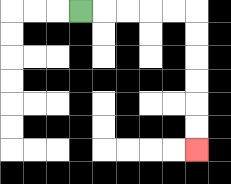{'start': '[3, 0]', 'end': '[8, 6]', 'path_directions': 'R,R,R,R,R,D,D,D,D,D,D', 'path_coordinates': '[[3, 0], [4, 0], [5, 0], [6, 0], [7, 0], [8, 0], [8, 1], [8, 2], [8, 3], [8, 4], [8, 5], [8, 6]]'}